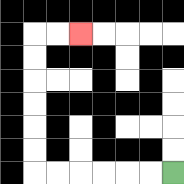{'start': '[7, 7]', 'end': '[3, 1]', 'path_directions': 'L,L,L,L,L,L,U,U,U,U,U,U,R,R', 'path_coordinates': '[[7, 7], [6, 7], [5, 7], [4, 7], [3, 7], [2, 7], [1, 7], [1, 6], [1, 5], [1, 4], [1, 3], [1, 2], [1, 1], [2, 1], [3, 1]]'}